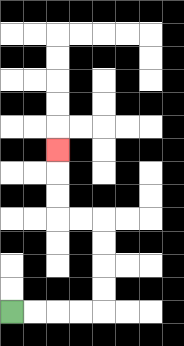{'start': '[0, 13]', 'end': '[2, 6]', 'path_directions': 'R,R,R,R,U,U,U,U,L,L,U,U,U', 'path_coordinates': '[[0, 13], [1, 13], [2, 13], [3, 13], [4, 13], [4, 12], [4, 11], [4, 10], [4, 9], [3, 9], [2, 9], [2, 8], [2, 7], [2, 6]]'}